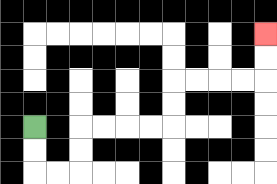{'start': '[1, 5]', 'end': '[11, 1]', 'path_directions': 'D,D,R,R,U,U,R,R,R,R,U,U,R,R,R,R,U,U', 'path_coordinates': '[[1, 5], [1, 6], [1, 7], [2, 7], [3, 7], [3, 6], [3, 5], [4, 5], [5, 5], [6, 5], [7, 5], [7, 4], [7, 3], [8, 3], [9, 3], [10, 3], [11, 3], [11, 2], [11, 1]]'}